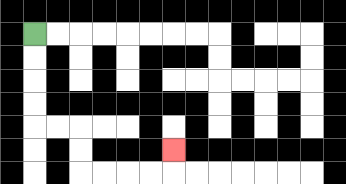{'start': '[1, 1]', 'end': '[7, 6]', 'path_directions': 'D,D,D,D,R,R,D,D,R,R,R,R,U', 'path_coordinates': '[[1, 1], [1, 2], [1, 3], [1, 4], [1, 5], [2, 5], [3, 5], [3, 6], [3, 7], [4, 7], [5, 7], [6, 7], [7, 7], [7, 6]]'}